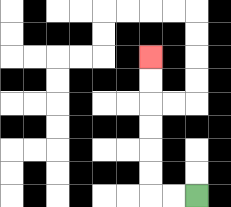{'start': '[8, 8]', 'end': '[6, 2]', 'path_directions': 'L,L,U,U,U,U,U,U', 'path_coordinates': '[[8, 8], [7, 8], [6, 8], [6, 7], [6, 6], [6, 5], [6, 4], [6, 3], [6, 2]]'}